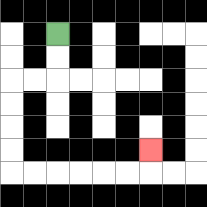{'start': '[2, 1]', 'end': '[6, 6]', 'path_directions': 'D,D,L,L,D,D,D,D,R,R,R,R,R,R,U', 'path_coordinates': '[[2, 1], [2, 2], [2, 3], [1, 3], [0, 3], [0, 4], [0, 5], [0, 6], [0, 7], [1, 7], [2, 7], [3, 7], [4, 7], [5, 7], [6, 7], [6, 6]]'}